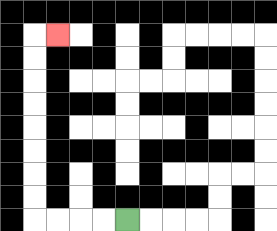{'start': '[5, 9]', 'end': '[2, 1]', 'path_directions': 'L,L,L,L,U,U,U,U,U,U,U,U,R', 'path_coordinates': '[[5, 9], [4, 9], [3, 9], [2, 9], [1, 9], [1, 8], [1, 7], [1, 6], [1, 5], [1, 4], [1, 3], [1, 2], [1, 1], [2, 1]]'}